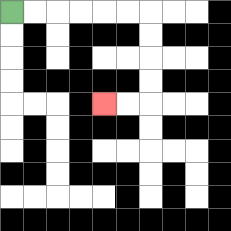{'start': '[0, 0]', 'end': '[4, 4]', 'path_directions': 'R,R,R,R,R,R,D,D,D,D,L,L', 'path_coordinates': '[[0, 0], [1, 0], [2, 0], [3, 0], [4, 0], [5, 0], [6, 0], [6, 1], [6, 2], [6, 3], [6, 4], [5, 4], [4, 4]]'}